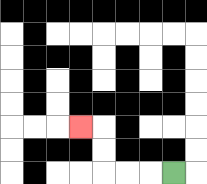{'start': '[7, 7]', 'end': '[3, 5]', 'path_directions': 'L,L,L,U,U,L', 'path_coordinates': '[[7, 7], [6, 7], [5, 7], [4, 7], [4, 6], [4, 5], [3, 5]]'}